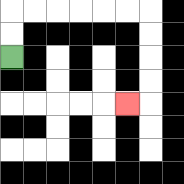{'start': '[0, 2]', 'end': '[5, 4]', 'path_directions': 'U,U,R,R,R,R,R,R,D,D,D,D,L', 'path_coordinates': '[[0, 2], [0, 1], [0, 0], [1, 0], [2, 0], [3, 0], [4, 0], [5, 0], [6, 0], [6, 1], [6, 2], [6, 3], [6, 4], [5, 4]]'}